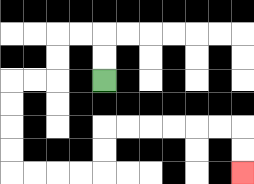{'start': '[4, 3]', 'end': '[10, 7]', 'path_directions': 'U,U,L,L,D,D,L,L,D,D,D,D,R,R,R,R,U,U,R,R,R,R,R,R,D,D', 'path_coordinates': '[[4, 3], [4, 2], [4, 1], [3, 1], [2, 1], [2, 2], [2, 3], [1, 3], [0, 3], [0, 4], [0, 5], [0, 6], [0, 7], [1, 7], [2, 7], [3, 7], [4, 7], [4, 6], [4, 5], [5, 5], [6, 5], [7, 5], [8, 5], [9, 5], [10, 5], [10, 6], [10, 7]]'}